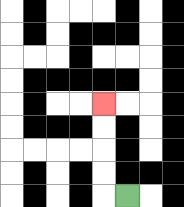{'start': '[5, 8]', 'end': '[4, 4]', 'path_directions': 'L,U,U,U,U', 'path_coordinates': '[[5, 8], [4, 8], [4, 7], [4, 6], [4, 5], [4, 4]]'}